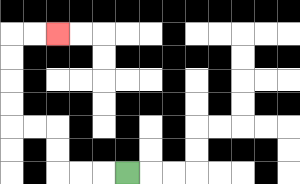{'start': '[5, 7]', 'end': '[2, 1]', 'path_directions': 'L,L,L,U,U,L,L,U,U,U,U,R,R', 'path_coordinates': '[[5, 7], [4, 7], [3, 7], [2, 7], [2, 6], [2, 5], [1, 5], [0, 5], [0, 4], [0, 3], [0, 2], [0, 1], [1, 1], [2, 1]]'}